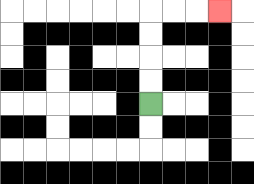{'start': '[6, 4]', 'end': '[9, 0]', 'path_directions': 'U,U,U,U,R,R,R', 'path_coordinates': '[[6, 4], [6, 3], [6, 2], [6, 1], [6, 0], [7, 0], [8, 0], [9, 0]]'}